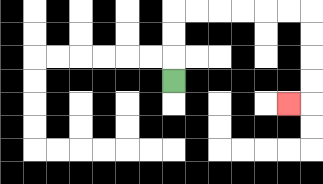{'start': '[7, 3]', 'end': '[12, 4]', 'path_directions': 'U,U,U,R,R,R,R,R,R,D,D,D,D,L', 'path_coordinates': '[[7, 3], [7, 2], [7, 1], [7, 0], [8, 0], [9, 0], [10, 0], [11, 0], [12, 0], [13, 0], [13, 1], [13, 2], [13, 3], [13, 4], [12, 4]]'}